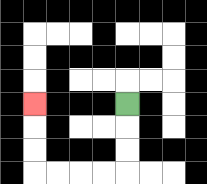{'start': '[5, 4]', 'end': '[1, 4]', 'path_directions': 'D,D,D,L,L,L,L,U,U,U', 'path_coordinates': '[[5, 4], [5, 5], [5, 6], [5, 7], [4, 7], [3, 7], [2, 7], [1, 7], [1, 6], [1, 5], [1, 4]]'}